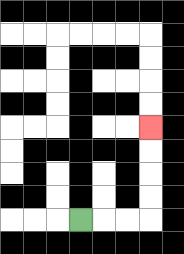{'start': '[3, 9]', 'end': '[6, 5]', 'path_directions': 'R,R,R,U,U,U,U', 'path_coordinates': '[[3, 9], [4, 9], [5, 9], [6, 9], [6, 8], [6, 7], [6, 6], [6, 5]]'}